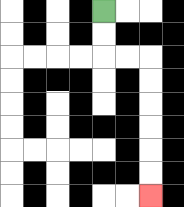{'start': '[4, 0]', 'end': '[6, 8]', 'path_directions': 'D,D,R,R,D,D,D,D,D,D', 'path_coordinates': '[[4, 0], [4, 1], [4, 2], [5, 2], [6, 2], [6, 3], [6, 4], [6, 5], [6, 6], [6, 7], [6, 8]]'}